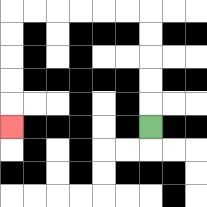{'start': '[6, 5]', 'end': '[0, 5]', 'path_directions': 'U,U,U,U,U,L,L,L,L,L,L,D,D,D,D,D', 'path_coordinates': '[[6, 5], [6, 4], [6, 3], [6, 2], [6, 1], [6, 0], [5, 0], [4, 0], [3, 0], [2, 0], [1, 0], [0, 0], [0, 1], [0, 2], [0, 3], [0, 4], [0, 5]]'}